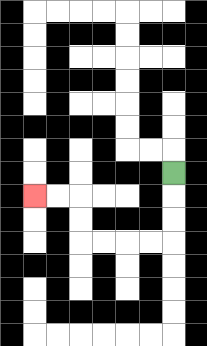{'start': '[7, 7]', 'end': '[1, 8]', 'path_directions': 'D,D,D,L,L,L,L,U,U,L,L', 'path_coordinates': '[[7, 7], [7, 8], [7, 9], [7, 10], [6, 10], [5, 10], [4, 10], [3, 10], [3, 9], [3, 8], [2, 8], [1, 8]]'}